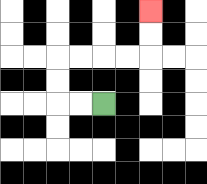{'start': '[4, 4]', 'end': '[6, 0]', 'path_directions': 'L,L,U,U,R,R,R,R,U,U', 'path_coordinates': '[[4, 4], [3, 4], [2, 4], [2, 3], [2, 2], [3, 2], [4, 2], [5, 2], [6, 2], [6, 1], [6, 0]]'}